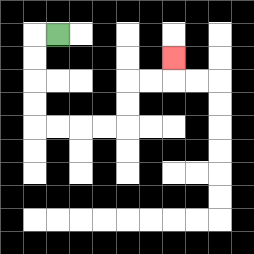{'start': '[2, 1]', 'end': '[7, 2]', 'path_directions': 'L,D,D,D,D,R,R,R,R,U,U,R,R,U', 'path_coordinates': '[[2, 1], [1, 1], [1, 2], [1, 3], [1, 4], [1, 5], [2, 5], [3, 5], [4, 5], [5, 5], [5, 4], [5, 3], [6, 3], [7, 3], [7, 2]]'}